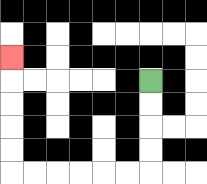{'start': '[6, 3]', 'end': '[0, 2]', 'path_directions': 'D,D,D,D,L,L,L,L,L,L,U,U,U,U,U', 'path_coordinates': '[[6, 3], [6, 4], [6, 5], [6, 6], [6, 7], [5, 7], [4, 7], [3, 7], [2, 7], [1, 7], [0, 7], [0, 6], [0, 5], [0, 4], [0, 3], [0, 2]]'}